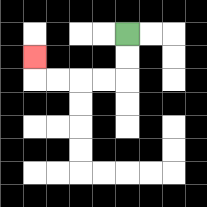{'start': '[5, 1]', 'end': '[1, 2]', 'path_directions': 'D,D,L,L,L,L,U', 'path_coordinates': '[[5, 1], [5, 2], [5, 3], [4, 3], [3, 3], [2, 3], [1, 3], [1, 2]]'}